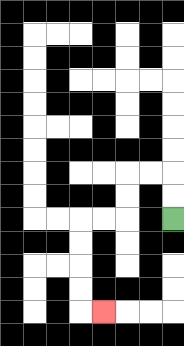{'start': '[7, 9]', 'end': '[4, 13]', 'path_directions': 'U,U,L,L,D,D,L,L,D,D,D,D,R', 'path_coordinates': '[[7, 9], [7, 8], [7, 7], [6, 7], [5, 7], [5, 8], [5, 9], [4, 9], [3, 9], [3, 10], [3, 11], [3, 12], [3, 13], [4, 13]]'}